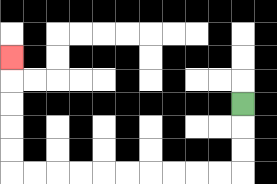{'start': '[10, 4]', 'end': '[0, 2]', 'path_directions': 'D,D,D,L,L,L,L,L,L,L,L,L,L,U,U,U,U,U', 'path_coordinates': '[[10, 4], [10, 5], [10, 6], [10, 7], [9, 7], [8, 7], [7, 7], [6, 7], [5, 7], [4, 7], [3, 7], [2, 7], [1, 7], [0, 7], [0, 6], [0, 5], [0, 4], [0, 3], [0, 2]]'}